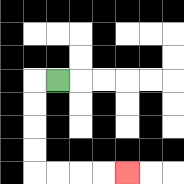{'start': '[2, 3]', 'end': '[5, 7]', 'path_directions': 'L,D,D,D,D,R,R,R,R', 'path_coordinates': '[[2, 3], [1, 3], [1, 4], [1, 5], [1, 6], [1, 7], [2, 7], [3, 7], [4, 7], [5, 7]]'}